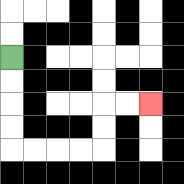{'start': '[0, 2]', 'end': '[6, 4]', 'path_directions': 'D,D,D,D,R,R,R,R,U,U,R,R', 'path_coordinates': '[[0, 2], [0, 3], [0, 4], [0, 5], [0, 6], [1, 6], [2, 6], [3, 6], [4, 6], [4, 5], [4, 4], [5, 4], [6, 4]]'}